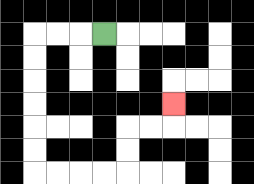{'start': '[4, 1]', 'end': '[7, 4]', 'path_directions': 'L,L,L,D,D,D,D,D,D,R,R,R,R,U,U,R,R,U', 'path_coordinates': '[[4, 1], [3, 1], [2, 1], [1, 1], [1, 2], [1, 3], [1, 4], [1, 5], [1, 6], [1, 7], [2, 7], [3, 7], [4, 7], [5, 7], [5, 6], [5, 5], [6, 5], [7, 5], [7, 4]]'}